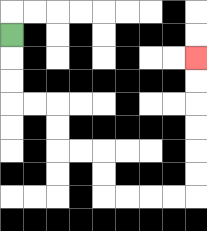{'start': '[0, 1]', 'end': '[8, 2]', 'path_directions': 'D,D,D,R,R,D,D,R,R,D,D,R,R,R,R,U,U,U,U,U,U', 'path_coordinates': '[[0, 1], [0, 2], [0, 3], [0, 4], [1, 4], [2, 4], [2, 5], [2, 6], [3, 6], [4, 6], [4, 7], [4, 8], [5, 8], [6, 8], [7, 8], [8, 8], [8, 7], [8, 6], [8, 5], [8, 4], [8, 3], [8, 2]]'}